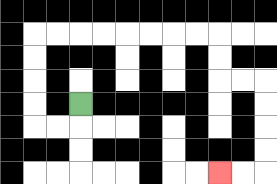{'start': '[3, 4]', 'end': '[9, 7]', 'path_directions': 'D,L,L,U,U,U,U,R,R,R,R,R,R,R,R,D,D,R,R,D,D,D,D,L,L', 'path_coordinates': '[[3, 4], [3, 5], [2, 5], [1, 5], [1, 4], [1, 3], [1, 2], [1, 1], [2, 1], [3, 1], [4, 1], [5, 1], [6, 1], [7, 1], [8, 1], [9, 1], [9, 2], [9, 3], [10, 3], [11, 3], [11, 4], [11, 5], [11, 6], [11, 7], [10, 7], [9, 7]]'}